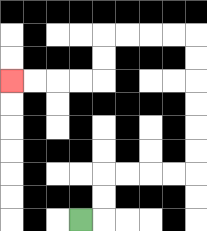{'start': '[3, 9]', 'end': '[0, 3]', 'path_directions': 'R,U,U,R,R,R,R,U,U,U,U,U,U,L,L,L,L,D,D,L,L,L,L', 'path_coordinates': '[[3, 9], [4, 9], [4, 8], [4, 7], [5, 7], [6, 7], [7, 7], [8, 7], [8, 6], [8, 5], [8, 4], [8, 3], [8, 2], [8, 1], [7, 1], [6, 1], [5, 1], [4, 1], [4, 2], [4, 3], [3, 3], [2, 3], [1, 3], [0, 3]]'}